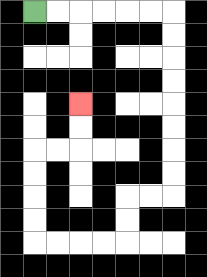{'start': '[1, 0]', 'end': '[3, 4]', 'path_directions': 'R,R,R,R,R,R,D,D,D,D,D,D,D,D,L,L,D,D,L,L,L,L,U,U,U,U,R,R,U,U', 'path_coordinates': '[[1, 0], [2, 0], [3, 0], [4, 0], [5, 0], [6, 0], [7, 0], [7, 1], [7, 2], [7, 3], [7, 4], [7, 5], [7, 6], [7, 7], [7, 8], [6, 8], [5, 8], [5, 9], [5, 10], [4, 10], [3, 10], [2, 10], [1, 10], [1, 9], [1, 8], [1, 7], [1, 6], [2, 6], [3, 6], [3, 5], [3, 4]]'}